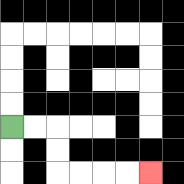{'start': '[0, 5]', 'end': '[6, 7]', 'path_directions': 'R,R,D,D,R,R,R,R', 'path_coordinates': '[[0, 5], [1, 5], [2, 5], [2, 6], [2, 7], [3, 7], [4, 7], [5, 7], [6, 7]]'}